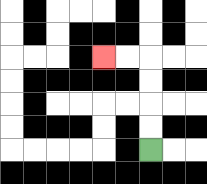{'start': '[6, 6]', 'end': '[4, 2]', 'path_directions': 'U,U,U,U,L,L', 'path_coordinates': '[[6, 6], [6, 5], [6, 4], [6, 3], [6, 2], [5, 2], [4, 2]]'}